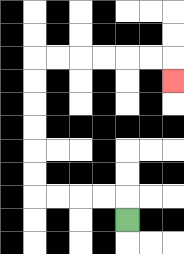{'start': '[5, 9]', 'end': '[7, 3]', 'path_directions': 'U,L,L,L,L,U,U,U,U,U,U,R,R,R,R,R,R,D', 'path_coordinates': '[[5, 9], [5, 8], [4, 8], [3, 8], [2, 8], [1, 8], [1, 7], [1, 6], [1, 5], [1, 4], [1, 3], [1, 2], [2, 2], [3, 2], [4, 2], [5, 2], [6, 2], [7, 2], [7, 3]]'}